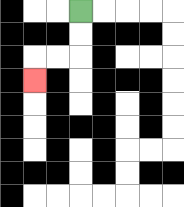{'start': '[3, 0]', 'end': '[1, 3]', 'path_directions': 'D,D,L,L,D', 'path_coordinates': '[[3, 0], [3, 1], [3, 2], [2, 2], [1, 2], [1, 3]]'}